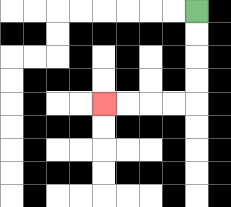{'start': '[8, 0]', 'end': '[4, 4]', 'path_directions': 'D,D,D,D,L,L,L,L', 'path_coordinates': '[[8, 0], [8, 1], [8, 2], [8, 3], [8, 4], [7, 4], [6, 4], [5, 4], [4, 4]]'}